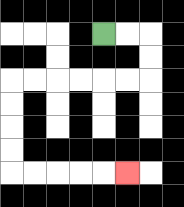{'start': '[4, 1]', 'end': '[5, 7]', 'path_directions': 'R,R,D,D,L,L,L,L,L,L,D,D,D,D,R,R,R,R,R', 'path_coordinates': '[[4, 1], [5, 1], [6, 1], [6, 2], [6, 3], [5, 3], [4, 3], [3, 3], [2, 3], [1, 3], [0, 3], [0, 4], [0, 5], [0, 6], [0, 7], [1, 7], [2, 7], [3, 7], [4, 7], [5, 7]]'}